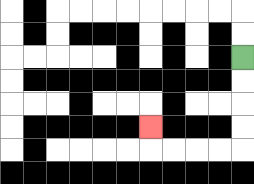{'start': '[10, 2]', 'end': '[6, 5]', 'path_directions': 'D,D,D,D,L,L,L,L,U', 'path_coordinates': '[[10, 2], [10, 3], [10, 4], [10, 5], [10, 6], [9, 6], [8, 6], [7, 6], [6, 6], [6, 5]]'}